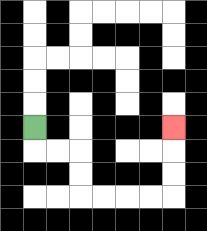{'start': '[1, 5]', 'end': '[7, 5]', 'path_directions': 'D,R,R,D,D,R,R,R,R,U,U,U', 'path_coordinates': '[[1, 5], [1, 6], [2, 6], [3, 6], [3, 7], [3, 8], [4, 8], [5, 8], [6, 8], [7, 8], [7, 7], [7, 6], [7, 5]]'}